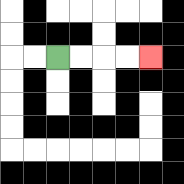{'start': '[2, 2]', 'end': '[6, 2]', 'path_directions': 'R,R,R,R', 'path_coordinates': '[[2, 2], [3, 2], [4, 2], [5, 2], [6, 2]]'}